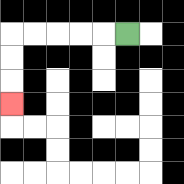{'start': '[5, 1]', 'end': '[0, 4]', 'path_directions': 'L,L,L,L,L,D,D,D', 'path_coordinates': '[[5, 1], [4, 1], [3, 1], [2, 1], [1, 1], [0, 1], [0, 2], [0, 3], [0, 4]]'}